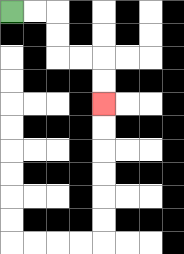{'start': '[0, 0]', 'end': '[4, 4]', 'path_directions': 'R,R,D,D,R,R,D,D', 'path_coordinates': '[[0, 0], [1, 0], [2, 0], [2, 1], [2, 2], [3, 2], [4, 2], [4, 3], [4, 4]]'}